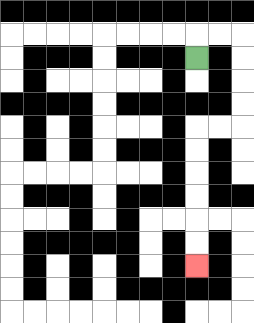{'start': '[8, 2]', 'end': '[8, 11]', 'path_directions': 'U,R,R,D,D,D,D,L,L,D,D,D,D,D,D', 'path_coordinates': '[[8, 2], [8, 1], [9, 1], [10, 1], [10, 2], [10, 3], [10, 4], [10, 5], [9, 5], [8, 5], [8, 6], [8, 7], [8, 8], [8, 9], [8, 10], [8, 11]]'}